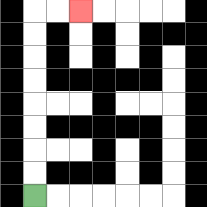{'start': '[1, 8]', 'end': '[3, 0]', 'path_directions': 'U,U,U,U,U,U,U,U,R,R', 'path_coordinates': '[[1, 8], [1, 7], [1, 6], [1, 5], [1, 4], [1, 3], [1, 2], [1, 1], [1, 0], [2, 0], [3, 0]]'}